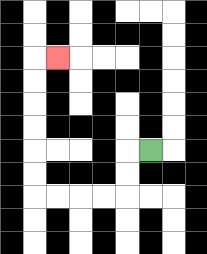{'start': '[6, 6]', 'end': '[2, 2]', 'path_directions': 'L,D,D,L,L,L,L,U,U,U,U,U,U,R', 'path_coordinates': '[[6, 6], [5, 6], [5, 7], [5, 8], [4, 8], [3, 8], [2, 8], [1, 8], [1, 7], [1, 6], [1, 5], [1, 4], [1, 3], [1, 2], [2, 2]]'}